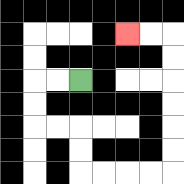{'start': '[3, 3]', 'end': '[5, 1]', 'path_directions': 'L,L,D,D,R,R,D,D,R,R,R,R,U,U,U,U,U,U,L,L', 'path_coordinates': '[[3, 3], [2, 3], [1, 3], [1, 4], [1, 5], [2, 5], [3, 5], [3, 6], [3, 7], [4, 7], [5, 7], [6, 7], [7, 7], [7, 6], [7, 5], [7, 4], [7, 3], [7, 2], [7, 1], [6, 1], [5, 1]]'}